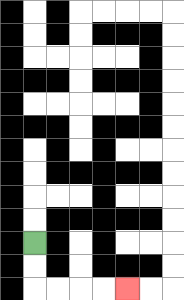{'start': '[1, 10]', 'end': '[5, 12]', 'path_directions': 'D,D,R,R,R,R', 'path_coordinates': '[[1, 10], [1, 11], [1, 12], [2, 12], [3, 12], [4, 12], [5, 12]]'}